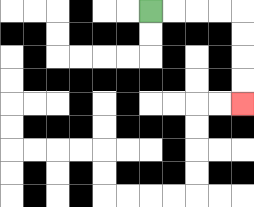{'start': '[6, 0]', 'end': '[10, 4]', 'path_directions': 'R,R,R,R,D,D,D,D', 'path_coordinates': '[[6, 0], [7, 0], [8, 0], [9, 0], [10, 0], [10, 1], [10, 2], [10, 3], [10, 4]]'}